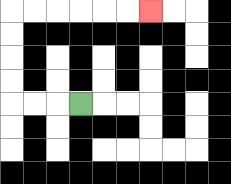{'start': '[3, 4]', 'end': '[6, 0]', 'path_directions': 'L,L,L,U,U,U,U,R,R,R,R,R,R', 'path_coordinates': '[[3, 4], [2, 4], [1, 4], [0, 4], [0, 3], [0, 2], [0, 1], [0, 0], [1, 0], [2, 0], [3, 0], [4, 0], [5, 0], [6, 0]]'}